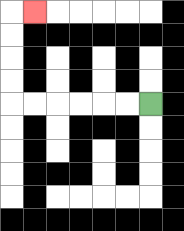{'start': '[6, 4]', 'end': '[1, 0]', 'path_directions': 'L,L,L,L,L,L,U,U,U,U,R', 'path_coordinates': '[[6, 4], [5, 4], [4, 4], [3, 4], [2, 4], [1, 4], [0, 4], [0, 3], [0, 2], [0, 1], [0, 0], [1, 0]]'}